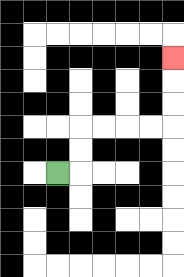{'start': '[2, 7]', 'end': '[7, 2]', 'path_directions': 'R,U,U,R,R,R,R,U,U,U', 'path_coordinates': '[[2, 7], [3, 7], [3, 6], [3, 5], [4, 5], [5, 5], [6, 5], [7, 5], [7, 4], [7, 3], [7, 2]]'}